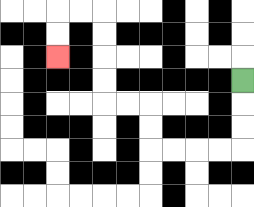{'start': '[10, 3]', 'end': '[2, 2]', 'path_directions': 'D,D,D,L,L,L,L,U,U,L,L,U,U,U,U,L,L,D,D', 'path_coordinates': '[[10, 3], [10, 4], [10, 5], [10, 6], [9, 6], [8, 6], [7, 6], [6, 6], [6, 5], [6, 4], [5, 4], [4, 4], [4, 3], [4, 2], [4, 1], [4, 0], [3, 0], [2, 0], [2, 1], [2, 2]]'}